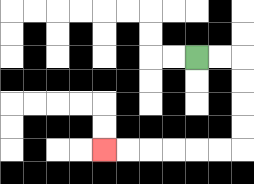{'start': '[8, 2]', 'end': '[4, 6]', 'path_directions': 'R,R,D,D,D,D,L,L,L,L,L,L', 'path_coordinates': '[[8, 2], [9, 2], [10, 2], [10, 3], [10, 4], [10, 5], [10, 6], [9, 6], [8, 6], [7, 6], [6, 6], [5, 6], [4, 6]]'}